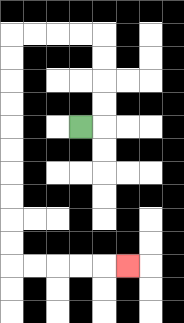{'start': '[3, 5]', 'end': '[5, 11]', 'path_directions': 'R,U,U,U,U,L,L,L,L,D,D,D,D,D,D,D,D,D,D,R,R,R,R,R', 'path_coordinates': '[[3, 5], [4, 5], [4, 4], [4, 3], [4, 2], [4, 1], [3, 1], [2, 1], [1, 1], [0, 1], [0, 2], [0, 3], [0, 4], [0, 5], [0, 6], [0, 7], [0, 8], [0, 9], [0, 10], [0, 11], [1, 11], [2, 11], [3, 11], [4, 11], [5, 11]]'}